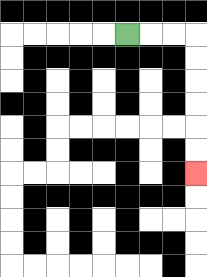{'start': '[5, 1]', 'end': '[8, 7]', 'path_directions': 'R,R,R,D,D,D,D,D,D', 'path_coordinates': '[[5, 1], [6, 1], [7, 1], [8, 1], [8, 2], [8, 3], [8, 4], [8, 5], [8, 6], [8, 7]]'}